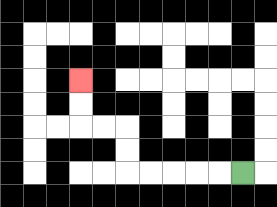{'start': '[10, 7]', 'end': '[3, 3]', 'path_directions': 'L,L,L,L,L,U,U,L,L,U,U', 'path_coordinates': '[[10, 7], [9, 7], [8, 7], [7, 7], [6, 7], [5, 7], [5, 6], [5, 5], [4, 5], [3, 5], [3, 4], [3, 3]]'}